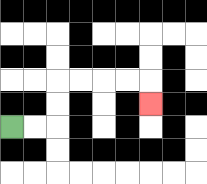{'start': '[0, 5]', 'end': '[6, 4]', 'path_directions': 'R,R,U,U,R,R,R,R,D', 'path_coordinates': '[[0, 5], [1, 5], [2, 5], [2, 4], [2, 3], [3, 3], [4, 3], [5, 3], [6, 3], [6, 4]]'}